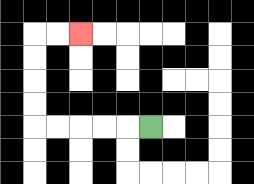{'start': '[6, 5]', 'end': '[3, 1]', 'path_directions': 'L,L,L,L,L,U,U,U,U,R,R', 'path_coordinates': '[[6, 5], [5, 5], [4, 5], [3, 5], [2, 5], [1, 5], [1, 4], [1, 3], [1, 2], [1, 1], [2, 1], [3, 1]]'}